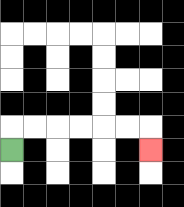{'start': '[0, 6]', 'end': '[6, 6]', 'path_directions': 'U,R,R,R,R,R,R,D', 'path_coordinates': '[[0, 6], [0, 5], [1, 5], [2, 5], [3, 5], [4, 5], [5, 5], [6, 5], [6, 6]]'}